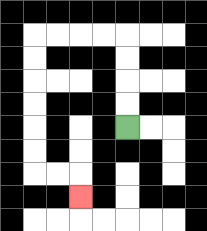{'start': '[5, 5]', 'end': '[3, 8]', 'path_directions': 'U,U,U,U,L,L,L,L,D,D,D,D,D,D,R,R,D', 'path_coordinates': '[[5, 5], [5, 4], [5, 3], [5, 2], [5, 1], [4, 1], [3, 1], [2, 1], [1, 1], [1, 2], [1, 3], [1, 4], [1, 5], [1, 6], [1, 7], [2, 7], [3, 7], [3, 8]]'}